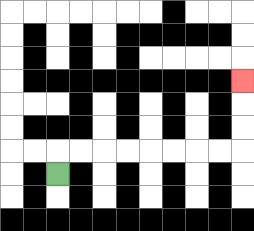{'start': '[2, 7]', 'end': '[10, 3]', 'path_directions': 'U,R,R,R,R,R,R,R,R,U,U,U', 'path_coordinates': '[[2, 7], [2, 6], [3, 6], [4, 6], [5, 6], [6, 6], [7, 6], [8, 6], [9, 6], [10, 6], [10, 5], [10, 4], [10, 3]]'}